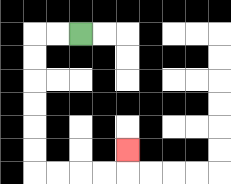{'start': '[3, 1]', 'end': '[5, 6]', 'path_directions': 'L,L,D,D,D,D,D,D,R,R,R,R,U', 'path_coordinates': '[[3, 1], [2, 1], [1, 1], [1, 2], [1, 3], [1, 4], [1, 5], [1, 6], [1, 7], [2, 7], [3, 7], [4, 7], [5, 7], [5, 6]]'}